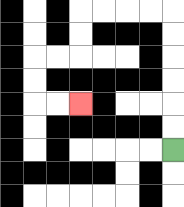{'start': '[7, 6]', 'end': '[3, 4]', 'path_directions': 'U,U,U,U,U,U,L,L,L,L,D,D,L,L,D,D,R,R', 'path_coordinates': '[[7, 6], [7, 5], [7, 4], [7, 3], [7, 2], [7, 1], [7, 0], [6, 0], [5, 0], [4, 0], [3, 0], [3, 1], [3, 2], [2, 2], [1, 2], [1, 3], [1, 4], [2, 4], [3, 4]]'}